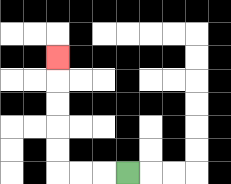{'start': '[5, 7]', 'end': '[2, 2]', 'path_directions': 'L,L,L,U,U,U,U,U', 'path_coordinates': '[[5, 7], [4, 7], [3, 7], [2, 7], [2, 6], [2, 5], [2, 4], [2, 3], [2, 2]]'}